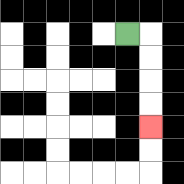{'start': '[5, 1]', 'end': '[6, 5]', 'path_directions': 'R,D,D,D,D', 'path_coordinates': '[[5, 1], [6, 1], [6, 2], [6, 3], [6, 4], [6, 5]]'}